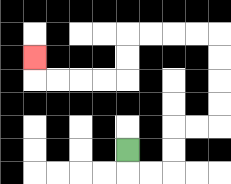{'start': '[5, 6]', 'end': '[1, 2]', 'path_directions': 'D,R,R,U,U,R,R,U,U,U,U,L,L,L,L,D,D,L,L,L,L,U', 'path_coordinates': '[[5, 6], [5, 7], [6, 7], [7, 7], [7, 6], [7, 5], [8, 5], [9, 5], [9, 4], [9, 3], [9, 2], [9, 1], [8, 1], [7, 1], [6, 1], [5, 1], [5, 2], [5, 3], [4, 3], [3, 3], [2, 3], [1, 3], [1, 2]]'}